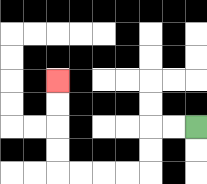{'start': '[8, 5]', 'end': '[2, 3]', 'path_directions': 'L,L,D,D,L,L,L,L,U,U,U,U', 'path_coordinates': '[[8, 5], [7, 5], [6, 5], [6, 6], [6, 7], [5, 7], [4, 7], [3, 7], [2, 7], [2, 6], [2, 5], [2, 4], [2, 3]]'}